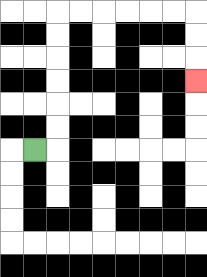{'start': '[1, 6]', 'end': '[8, 3]', 'path_directions': 'R,U,U,U,U,U,U,R,R,R,R,R,R,D,D,D', 'path_coordinates': '[[1, 6], [2, 6], [2, 5], [2, 4], [2, 3], [2, 2], [2, 1], [2, 0], [3, 0], [4, 0], [5, 0], [6, 0], [7, 0], [8, 0], [8, 1], [8, 2], [8, 3]]'}